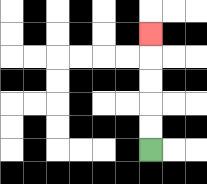{'start': '[6, 6]', 'end': '[6, 1]', 'path_directions': 'U,U,U,U,U', 'path_coordinates': '[[6, 6], [6, 5], [6, 4], [6, 3], [6, 2], [6, 1]]'}